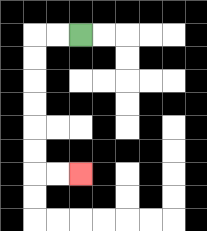{'start': '[3, 1]', 'end': '[3, 7]', 'path_directions': 'L,L,D,D,D,D,D,D,R,R', 'path_coordinates': '[[3, 1], [2, 1], [1, 1], [1, 2], [1, 3], [1, 4], [1, 5], [1, 6], [1, 7], [2, 7], [3, 7]]'}